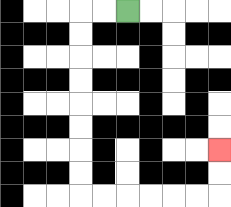{'start': '[5, 0]', 'end': '[9, 6]', 'path_directions': 'L,L,D,D,D,D,D,D,D,D,R,R,R,R,R,R,U,U', 'path_coordinates': '[[5, 0], [4, 0], [3, 0], [3, 1], [3, 2], [3, 3], [3, 4], [3, 5], [3, 6], [3, 7], [3, 8], [4, 8], [5, 8], [6, 8], [7, 8], [8, 8], [9, 8], [9, 7], [9, 6]]'}